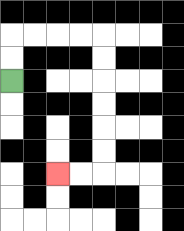{'start': '[0, 3]', 'end': '[2, 7]', 'path_directions': 'U,U,R,R,R,R,D,D,D,D,D,D,L,L', 'path_coordinates': '[[0, 3], [0, 2], [0, 1], [1, 1], [2, 1], [3, 1], [4, 1], [4, 2], [4, 3], [4, 4], [4, 5], [4, 6], [4, 7], [3, 7], [2, 7]]'}